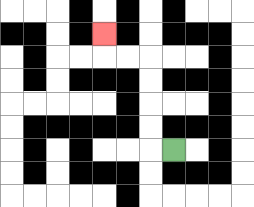{'start': '[7, 6]', 'end': '[4, 1]', 'path_directions': 'L,U,U,U,U,L,L,U', 'path_coordinates': '[[7, 6], [6, 6], [6, 5], [6, 4], [6, 3], [6, 2], [5, 2], [4, 2], [4, 1]]'}